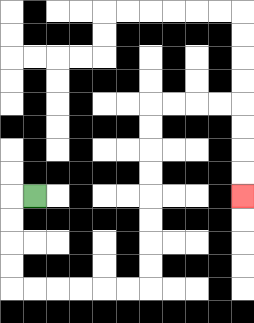{'start': '[1, 8]', 'end': '[10, 8]', 'path_directions': 'L,D,D,D,D,R,R,R,R,R,R,U,U,U,U,U,U,U,U,R,R,R,R,D,D,D,D', 'path_coordinates': '[[1, 8], [0, 8], [0, 9], [0, 10], [0, 11], [0, 12], [1, 12], [2, 12], [3, 12], [4, 12], [5, 12], [6, 12], [6, 11], [6, 10], [6, 9], [6, 8], [6, 7], [6, 6], [6, 5], [6, 4], [7, 4], [8, 4], [9, 4], [10, 4], [10, 5], [10, 6], [10, 7], [10, 8]]'}